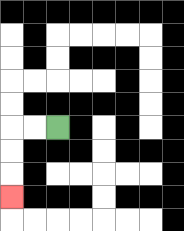{'start': '[2, 5]', 'end': '[0, 8]', 'path_directions': 'L,L,D,D,D', 'path_coordinates': '[[2, 5], [1, 5], [0, 5], [0, 6], [0, 7], [0, 8]]'}